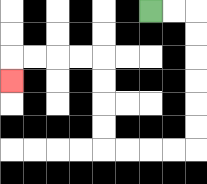{'start': '[6, 0]', 'end': '[0, 3]', 'path_directions': 'R,R,D,D,D,D,D,D,L,L,L,L,U,U,U,U,L,L,L,L,D', 'path_coordinates': '[[6, 0], [7, 0], [8, 0], [8, 1], [8, 2], [8, 3], [8, 4], [8, 5], [8, 6], [7, 6], [6, 6], [5, 6], [4, 6], [4, 5], [4, 4], [4, 3], [4, 2], [3, 2], [2, 2], [1, 2], [0, 2], [0, 3]]'}